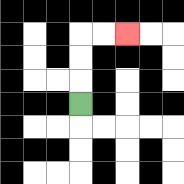{'start': '[3, 4]', 'end': '[5, 1]', 'path_directions': 'U,U,U,R,R', 'path_coordinates': '[[3, 4], [3, 3], [3, 2], [3, 1], [4, 1], [5, 1]]'}